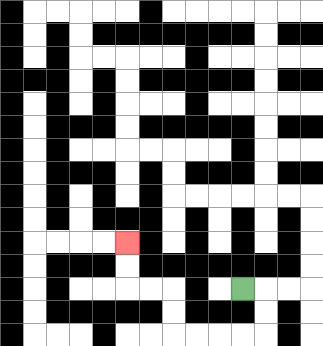{'start': '[10, 12]', 'end': '[5, 10]', 'path_directions': 'R,D,D,L,L,L,L,U,U,L,L,U,U', 'path_coordinates': '[[10, 12], [11, 12], [11, 13], [11, 14], [10, 14], [9, 14], [8, 14], [7, 14], [7, 13], [7, 12], [6, 12], [5, 12], [5, 11], [5, 10]]'}